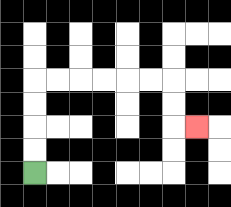{'start': '[1, 7]', 'end': '[8, 5]', 'path_directions': 'U,U,U,U,R,R,R,R,R,R,D,D,R', 'path_coordinates': '[[1, 7], [1, 6], [1, 5], [1, 4], [1, 3], [2, 3], [3, 3], [4, 3], [5, 3], [6, 3], [7, 3], [7, 4], [7, 5], [8, 5]]'}